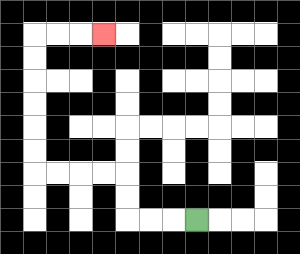{'start': '[8, 9]', 'end': '[4, 1]', 'path_directions': 'L,L,L,U,U,L,L,L,L,U,U,U,U,U,U,R,R,R', 'path_coordinates': '[[8, 9], [7, 9], [6, 9], [5, 9], [5, 8], [5, 7], [4, 7], [3, 7], [2, 7], [1, 7], [1, 6], [1, 5], [1, 4], [1, 3], [1, 2], [1, 1], [2, 1], [3, 1], [4, 1]]'}